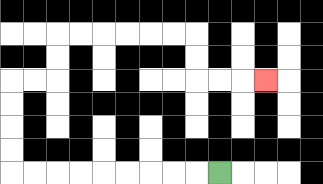{'start': '[9, 7]', 'end': '[11, 3]', 'path_directions': 'L,L,L,L,L,L,L,L,L,U,U,U,U,R,R,U,U,R,R,R,R,R,R,D,D,R,R,R', 'path_coordinates': '[[9, 7], [8, 7], [7, 7], [6, 7], [5, 7], [4, 7], [3, 7], [2, 7], [1, 7], [0, 7], [0, 6], [0, 5], [0, 4], [0, 3], [1, 3], [2, 3], [2, 2], [2, 1], [3, 1], [4, 1], [5, 1], [6, 1], [7, 1], [8, 1], [8, 2], [8, 3], [9, 3], [10, 3], [11, 3]]'}